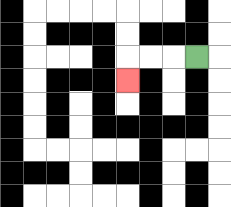{'start': '[8, 2]', 'end': '[5, 3]', 'path_directions': 'L,L,L,D', 'path_coordinates': '[[8, 2], [7, 2], [6, 2], [5, 2], [5, 3]]'}